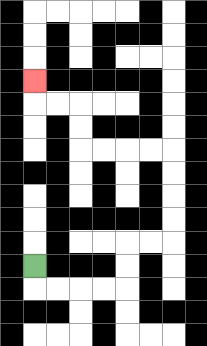{'start': '[1, 11]', 'end': '[1, 3]', 'path_directions': 'D,R,R,R,R,U,U,R,R,U,U,U,U,L,L,L,L,U,U,L,L,U', 'path_coordinates': '[[1, 11], [1, 12], [2, 12], [3, 12], [4, 12], [5, 12], [5, 11], [5, 10], [6, 10], [7, 10], [7, 9], [7, 8], [7, 7], [7, 6], [6, 6], [5, 6], [4, 6], [3, 6], [3, 5], [3, 4], [2, 4], [1, 4], [1, 3]]'}